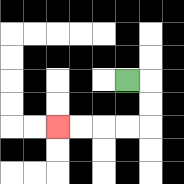{'start': '[5, 3]', 'end': '[2, 5]', 'path_directions': 'R,D,D,L,L,L,L', 'path_coordinates': '[[5, 3], [6, 3], [6, 4], [6, 5], [5, 5], [4, 5], [3, 5], [2, 5]]'}